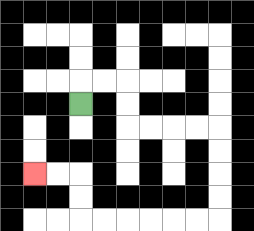{'start': '[3, 4]', 'end': '[1, 7]', 'path_directions': 'U,R,R,D,D,R,R,R,R,D,D,D,D,L,L,L,L,L,L,U,U,L,L', 'path_coordinates': '[[3, 4], [3, 3], [4, 3], [5, 3], [5, 4], [5, 5], [6, 5], [7, 5], [8, 5], [9, 5], [9, 6], [9, 7], [9, 8], [9, 9], [8, 9], [7, 9], [6, 9], [5, 9], [4, 9], [3, 9], [3, 8], [3, 7], [2, 7], [1, 7]]'}